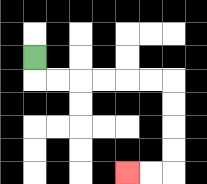{'start': '[1, 2]', 'end': '[5, 7]', 'path_directions': 'D,R,R,R,R,R,R,D,D,D,D,L,L', 'path_coordinates': '[[1, 2], [1, 3], [2, 3], [3, 3], [4, 3], [5, 3], [6, 3], [7, 3], [7, 4], [7, 5], [7, 6], [7, 7], [6, 7], [5, 7]]'}